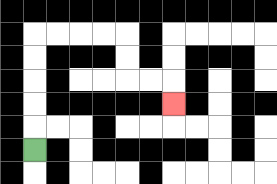{'start': '[1, 6]', 'end': '[7, 4]', 'path_directions': 'U,U,U,U,U,R,R,R,R,D,D,R,R,D', 'path_coordinates': '[[1, 6], [1, 5], [1, 4], [1, 3], [1, 2], [1, 1], [2, 1], [3, 1], [4, 1], [5, 1], [5, 2], [5, 3], [6, 3], [7, 3], [7, 4]]'}